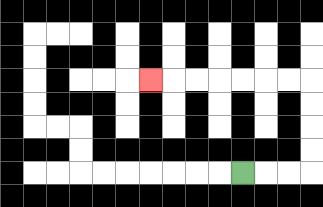{'start': '[10, 7]', 'end': '[6, 3]', 'path_directions': 'R,R,R,U,U,U,U,L,L,L,L,L,L,L', 'path_coordinates': '[[10, 7], [11, 7], [12, 7], [13, 7], [13, 6], [13, 5], [13, 4], [13, 3], [12, 3], [11, 3], [10, 3], [9, 3], [8, 3], [7, 3], [6, 3]]'}